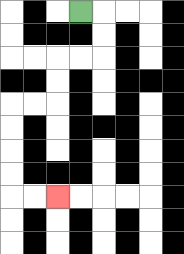{'start': '[3, 0]', 'end': '[2, 8]', 'path_directions': 'R,D,D,L,L,D,D,L,L,D,D,D,D,R,R', 'path_coordinates': '[[3, 0], [4, 0], [4, 1], [4, 2], [3, 2], [2, 2], [2, 3], [2, 4], [1, 4], [0, 4], [0, 5], [0, 6], [0, 7], [0, 8], [1, 8], [2, 8]]'}